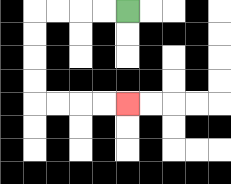{'start': '[5, 0]', 'end': '[5, 4]', 'path_directions': 'L,L,L,L,D,D,D,D,R,R,R,R', 'path_coordinates': '[[5, 0], [4, 0], [3, 0], [2, 0], [1, 0], [1, 1], [1, 2], [1, 3], [1, 4], [2, 4], [3, 4], [4, 4], [5, 4]]'}